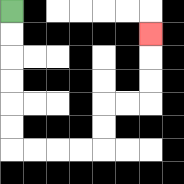{'start': '[0, 0]', 'end': '[6, 1]', 'path_directions': 'D,D,D,D,D,D,R,R,R,R,U,U,R,R,U,U,U', 'path_coordinates': '[[0, 0], [0, 1], [0, 2], [0, 3], [0, 4], [0, 5], [0, 6], [1, 6], [2, 6], [3, 6], [4, 6], [4, 5], [4, 4], [5, 4], [6, 4], [6, 3], [6, 2], [6, 1]]'}